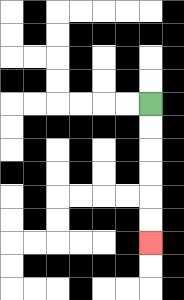{'start': '[6, 4]', 'end': '[6, 10]', 'path_directions': 'D,D,D,D,D,D', 'path_coordinates': '[[6, 4], [6, 5], [6, 6], [6, 7], [6, 8], [6, 9], [6, 10]]'}